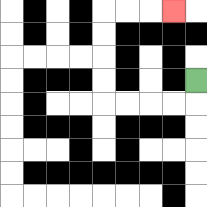{'start': '[8, 3]', 'end': '[7, 0]', 'path_directions': 'D,L,L,L,L,U,U,U,U,R,R,R', 'path_coordinates': '[[8, 3], [8, 4], [7, 4], [6, 4], [5, 4], [4, 4], [4, 3], [4, 2], [4, 1], [4, 0], [5, 0], [6, 0], [7, 0]]'}